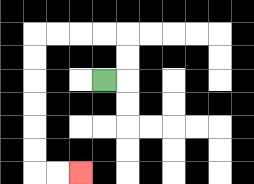{'start': '[4, 3]', 'end': '[3, 7]', 'path_directions': 'R,U,U,L,L,L,L,D,D,D,D,D,D,R,R', 'path_coordinates': '[[4, 3], [5, 3], [5, 2], [5, 1], [4, 1], [3, 1], [2, 1], [1, 1], [1, 2], [1, 3], [1, 4], [1, 5], [1, 6], [1, 7], [2, 7], [3, 7]]'}